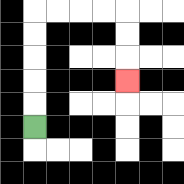{'start': '[1, 5]', 'end': '[5, 3]', 'path_directions': 'U,U,U,U,U,R,R,R,R,D,D,D', 'path_coordinates': '[[1, 5], [1, 4], [1, 3], [1, 2], [1, 1], [1, 0], [2, 0], [3, 0], [4, 0], [5, 0], [5, 1], [5, 2], [5, 3]]'}